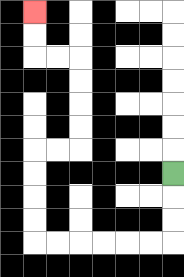{'start': '[7, 7]', 'end': '[1, 0]', 'path_directions': 'D,D,D,L,L,L,L,L,L,U,U,U,U,R,R,U,U,U,U,L,L,U,U', 'path_coordinates': '[[7, 7], [7, 8], [7, 9], [7, 10], [6, 10], [5, 10], [4, 10], [3, 10], [2, 10], [1, 10], [1, 9], [1, 8], [1, 7], [1, 6], [2, 6], [3, 6], [3, 5], [3, 4], [3, 3], [3, 2], [2, 2], [1, 2], [1, 1], [1, 0]]'}